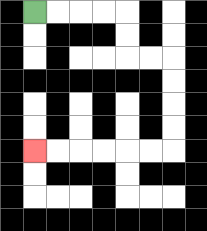{'start': '[1, 0]', 'end': '[1, 6]', 'path_directions': 'R,R,R,R,D,D,R,R,D,D,D,D,L,L,L,L,L,L', 'path_coordinates': '[[1, 0], [2, 0], [3, 0], [4, 0], [5, 0], [5, 1], [5, 2], [6, 2], [7, 2], [7, 3], [7, 4], [7, 5], [7, 6], [6, 6], [5, 6], [4, 6], [3, 6], [2, 6], [1, 6]]'}